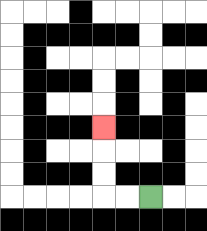{'start': '[6, 8]', 'end': '[4, 5]', 'path_directions': 'L,L,U,U,U', 'path_coordinates': '[[6, 8], [5, 8], [4, 8], [4, 7], [4, 6], [4, 5]]'}